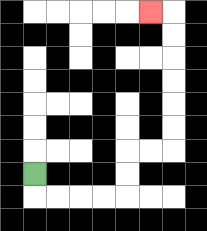{'start': '[1, 7]', 'end': '[6, 0]', 'path_directions': 'D,R,R,R,R,U,U,R,R,U,U,U,U,U,U,L', 'path_coordinates': '[[1, 7], [1, 8], [2, 8], [3, 8], [4, 8], [5, 8], [5, 7], [5, 6], [6, 6], [7, 6], [7, 5], [7, 4], [7, 3], [7, 2], [7, 1], [7, 0], [6, 0]]'}